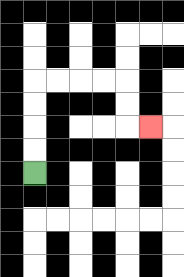{'start': '[1, 7]', 'end': '[6, 5]', 'path_directions': 'U,U,U,U,R,R,R,R,D,D,R', 'path_coordinates': '[[1, 7], [1, 6], [1, 5], [1, 4], [1, 3], [2, 3], [3, 3], [4, 3], [5, 3], [5, 4], [5, 5], [6, 5]]'}